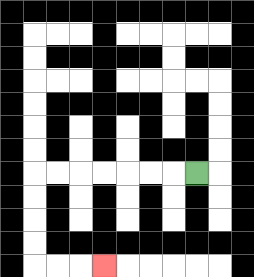{'start': '[8, 7]', 'end': '[4, 11]', 'path_directions': 'L,L,L,L,L,L,L,D,D,D,D,R,R,R', 'path_coordinates': '[[8, 7], [7, 7], [6, 7], [5, 7], [4, 7], [3, 7], [2, 7], [1, 7], [1, 8], [1, 9], [1, 10], [1, 11], [2, 11], [3, 11], [4, 11]]'}